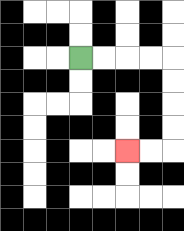{'start': '[3, 2]', 'end': '[5, 6]', 'path_directions': 'R,R,R,R,D,D,D,D,L,L', 'path_coordinates': '[[3, 2], [4, 2], [5, 2], [6, 2], [7, 2], [7, 3], [7, 4], [7, 5], [7, 6], [6, 6], [5, 6]]'}